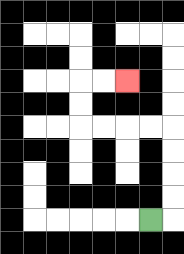{'start': '[6, 9]', 'end': '[5, 3]', 'path_directions': 'R,U,U,U,U,L,L,L,L,U,U,R,R', 'path_coordinates': '[[6, 9], [7, 9], [7, 8], [7, 7], [7, 6], [7, 5], [6, 5], [5, 5], [4, 5], [3, 5], [3, 4], [3, 3], [4, 3], [5, 3]]'}